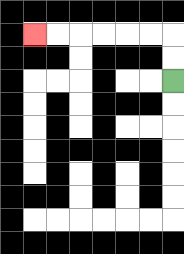{'start': '[7, 3]', 'end': '[1, 1]', 'path_directions': 'U,U,L,L,L,L,L,L', 'path_coordinates': '[[7, 3], [7, 2], [7, 1], [6, 1], [5, 1], [4, 1], [3, 1], [2, 1], [1, 1]]'}